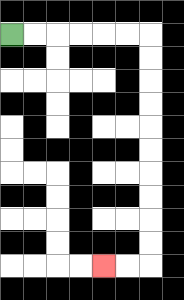{'start': '[0, 1]', 'end': '[4, 11]', 'path_directions': 'R,R,R,R,R,R,D,D,D,D,D,D,D,D,D,D,L,L', 'path_coordinates': '[[0, 1], [1, 1], [2, 1], [3, 1], [4, 1], [5, 1], [6, 1], [6, 2], [6, 3], [6, 4], [6, 5], [6, 6], [6, 7], [6, 8], [6, 9], [6, 10], [6, 11], [5, 11], [4, 11]]'}